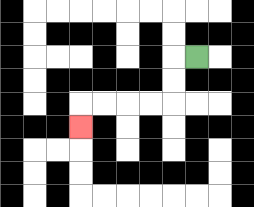{'start': '[8, 2]', 'end': '[3, 5]', 'path_directions': 'L,D,D,L,L,L,L,D', 'path_coordinates': '[[8, 2], [7, 2], [7, 3], [7, 4], [6, 4], [5, 4], [4, 4], [3, 4], [3, 5]]'}